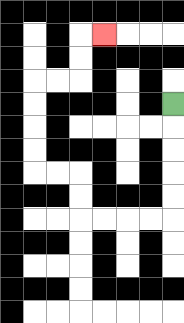{'start': '[7, 4]', 'end': '[4, 1]', 'path_directions': 'D,D,D,D,D,L,L,L,L,U,U,L,L,U,U,U,U,R,R,U,U,R', 'path_coordinates': '[[7, 4], [7, 5], [7, 6], [7, 7], [7, 8], [7, 9], [6, 9], [5, 9], [4, 9], [3, 9], [3, 8], [3, 7], [2, 7], [1, 7], [1, 6], [1, 5], [1, 4], [1, 3], [2, 3], [3, 3], [3, 2], [3, 1], [4, 1]]'}